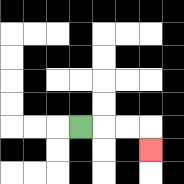{'start': '[3, 5]', 'end': '[6, 6]', 'path_directions': 'R,R,R,D', 'path_coordinates': '[[3, 5], [4, 5], [5, 5], [6, 5], [6, 6]]'}